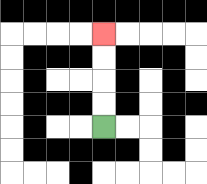{'start': '[4, 5]', 'end': '[4, 1]', 'path_directions': 'U,U,U,U', 'path_coordinates': '[[4, 5], [4, 4], [4, 3], [4, 2], [4, 1]]'}